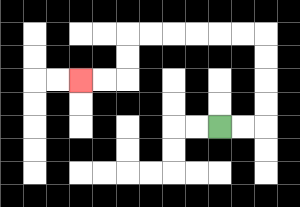{'start': '[9, 5]', 'end': '[3, 3]', 'path_directions': 'R,R,U,U,U,U,L,L,L,L,L,L,D,D,L,L', 'path_coordinates': '[[9, 5], [10, 5], [11, 5], [11, 4], [11, 3], [11, 2], [11, 1], [10, 1], [9, 1], [8, 1], [7, 1], [6, 1], [5, 1], [5, 2], [5, 3], [4, 3], [3, 3]]'}